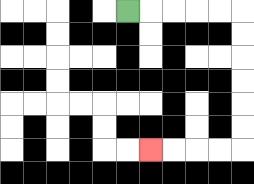{'start': '[5, 0]', 'end': '[6, 6]', 'path_directions': 'R,R,R,R,R,D,D,D,D,D,D,L,L,L,L', 'path_coordinates': '[[5, 0], [6, 0], [7, 0], [8, 0], [9, 0], [10, 0], [10, 1], [10, 2], [10, 3], [10, 4], [10, 5], [10, 6], [9, 6], [8, 6], [7, 6], [6, 6]]'}